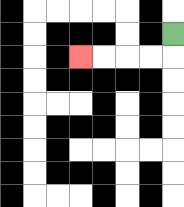{'start': '[7, 1]', 'end': '[3, 2]', 'path_directions': 'D,L,L,L,L', 'path_coordinates': '[[7, 1], [7, 2], [6, 2], [5, 2], [4, 2], [3, 2]]'}